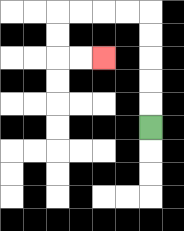{'start': '[6, 5]', 'end': '[4, 2]', 'path_directions': 'U,U,U,U,U,L,L,L,L,D,D,R,R', 'path_coordinates': '[[6, 5], [6, 4], [6, 3], [6, 2], [6, 1], [6, 0], [5, 0], [4, 0], [3, 0], [2, 0], [2, 1], [2, 2], [3, 2], [4, 2]]'}